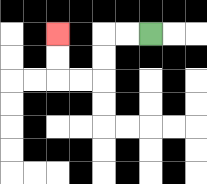{'start': '[6, 1]', 'end': '[2, 1]', 'path_directions': 'L,L,D,D,L,L,U,U', 'path_coordinates': '[[6, 1], [5, 1], [4, 1], [4, 2], [4, 3], [3, 3], [2, 3], [2, 2], [2, 1]]'}